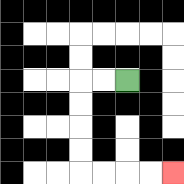{'start': '[5, 3]', 'end': '[7, 7]', 'path_directions': 'L,L,D,D,D,D,R,R,R,R', 'path_coordinates': '[[5, 3], [4, 3], [3, 3], [3, 4], [3, 5], [3, 6], [3, 7], [4, 7], [5, 7], [6, 7], [7, 7]]'}